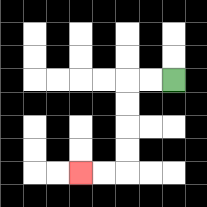{'start': '[7, 3]', 'end': '[3, 7]', 'path_directions': 'L,L,D,D,D,D,L,L', 'path_coordinates': '[[7, 3], [6, 3], [5, 3], [5, 4], [5, 5], [5, 6], [5, 7], [4, 7], [3, 7]]'}